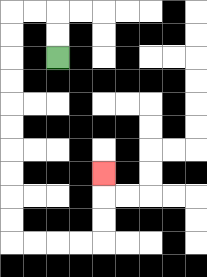{'start': '[2, 2]', 'end': '[4, 7]', 'path_directions': 'U,U,L,L,D,D,D,D,D,D,D,D,D,D,R,R,R,R,U,U,U', 'path_coordinates': '[[2, 2], [2, 1], [2, 0], [1, 0], [0, 0], [0, 1], [0, 2], [0, 3], [0, 4], [0, 5], [0, 6], [0, 7], [0, 8], [0, 9], [0, 10], [1, 10], [2, 10], [3, 10], [4, 10], [4, 9], [4, 8], [4, 7]]'}